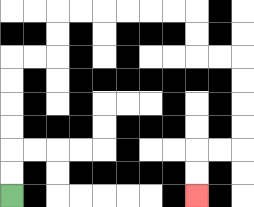{'start': '[0, 8]', 'end': '[8, 8]', 'path_directions': 'U,U,U,U,U,U,R,R,U,U,R,R,R,R,R,R,D,D,R,R,D,D,D,D,L,L,D,D', 'path_coordinates': '[[0, 8], [0, 7], [0, 6], [0, 5], [0, 4], [0, 3], [0, 2], [1, 2], [2, 2], [2, 1], [2, 0], [3, 0], [4, 0], [5, 0], [6, 0], [7, 0], [8, 0], [8, 1], [8, 2], [9, 2], [10, 2], [10, 3], [10, 4], [10, 5], [10, 6], [9, 6], [8, 6], [8, 7], [8, 8]]'}